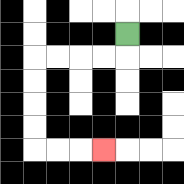{'start': '[5, 1]', 'end': '[4, 6]', 'path_directions': 'D,L,L,L,L,D,D,D,D,R,R,R', 'path_coordinates': '[[5, 1], [5, 2], [4, 2], [3, 2], [2, 2], [1, 2], [1, 3], [1, 4], [1, 5], [1, 6], [2, 6], [3, 6], [4, 6]]'}